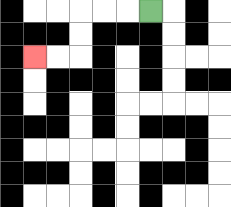{'start': '[6, 0]', 'end': '[1, 2]', 'path_directions': 'L,L,L,D,D,L,L', 'path_coordinates': '[[6, 0], [5, 0], [4, 0], [3, 0], [3, 1], [3, 2], [2, 2], [1, 2]]'}